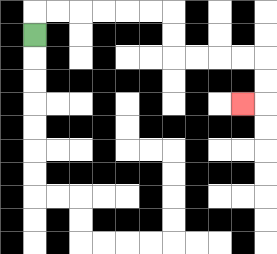{'start': '[1, 1]', 'end': '[10, 4]', 'path_directions': 'U,R,R,R,R,R,R,D,D,R,R,R,R,D,D,L', 'path_coordinates': '[[1, 1], [1, 0], [2, 0], [3, 0], [4, 0], [5, 0], [6, 0], [7, 0], [7, 1], [7, 2], [8, 2], [9, 2], [10, 2], [11, 2], [11, 3], [11, 4], [10, 4]]'}